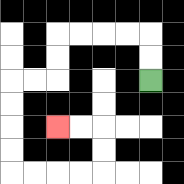{'start': '[6, 3]', 'end': '[2, 5]', 'path_directions': 'U,U,L,L,L,L,D,D,L,L,D,D,D,D,R,R,R,R,U,U,L,L', 'path_coordinates': '[[6, 3], [6, 2], [6, 1], [5, 1], [4, 1], [3, 1], [2, 1], [2, 2], [2, 3], [1, 3], [0, 3], [0, 4], [0, 5], [0, 6], [0, 7], [1, 7], [2, 7], [3, 7], [4, 7], [4, 6], [4, 5], [3, 5], [2, 5]]'}